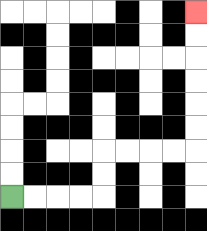{'start': '[0, 8]', 'end': '[8, 0]', 'path_directions': 'R,R,R,R,U,U,R,R,R,R,U,U,U,U,U,U', 'path_coordinates': '[[0, 8], [1, 8], [2, 8], [3, 8], [4, 8], [4, 7], [4, 6], [5, 6], [6, 6], [7, 6], [8, 6], [8, 5], [8, 4], [8, 3], [8, 2], [8, 1], [8, 0]]'}